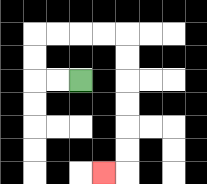{'start': '[3, 3]', 'end': '[4, 7]', 'path_directions': 'L,L,U,U,R,R,R,R,D,D,D,D,D,D,L', 'path_coordinates': '[[3, 3], [2, 3], [1, 3], [1, 2], [1, 1], [2, 1], [3, 1], [4, 1], [5, 1], [5, 2], [5, 3], [5, 4], [5, 5], [5, 6], [5, 7], [4, 7]]'}